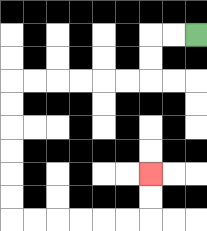{'start': '[8, 1]', 'end': '[6, 7]', 'path_directions': 'L,L,D,D,L,L,L,L,L,L,D,D,D,D,D,D,R,R,R,R,R,R,U,U', 'path_coordinates': '[[8, 1], [7, 1], [6, 1], [6, 2], [6, 3], [5, 3], [4, 3], [3, 3], [2, 3], [1, 3], [0, 3], [0, 4], [0, 5], [0, 6], [0, 7], [0, 8], [0, 9], [1, 9], [2, 9], [3, 9], [4, 9], [5, 9], [6, 9], [6, 8], [6, 7]]'}